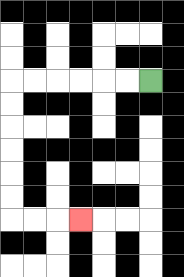{'start': '[6, 3]', 'end': '[3, 9]', 'path_directions': 'L,L,L,L,L,L,D,D,D,D,D,D,R,R,R', 'path_coordinates': '[[6, 3], [5, 3], [4, 3], [3, 3], [2, 3], [1, 3], [0, 3], [0, 4], [0, 5], [0, 6], [0, 7], [0, 8], [0, 9], [1, 9], [2, 9], [3, 9]]'}